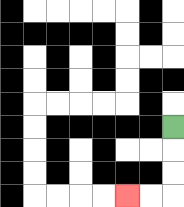{'start': '[7, 5]', 'end': '[5, 8]', 'path_directions': 'D,D,D,L,L', 'path_coordinates': '[[7, 5], [7, 6], [7, 7], [7, 8], [6, 8], [5, 8]]'}